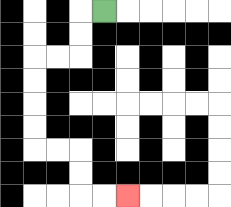{'start': '[4, 0]', 'end': '[5, 8]', 'path_directions': 'L,D,D,L,L,D,D,D,D,R,R,D,D,R,R', 'path_coordinates': '[[4, 0], [3, 0], [3, 1], [3, 2], [2, 2], [1, 2], [1, 3], [1, 4], [1, 5], [1, 6], [2, 6], [3, 6], [3, 7], [3, 8], [4, 8], [5, 8]]'}